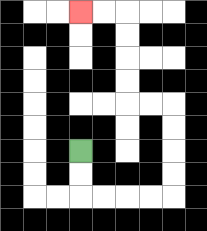{'start': '[3, 6]', 'end': '[3, 0]', 'path_directions': 'D,D,R,R,R,R,U,U,U,U,L,L,U,U,U,U,L,L', 'path_coordinates': '[[3, 6], [3, 7], [3, 8], [4, 8], [5, 8], [6, 8], [7, 8], [7, 7], [7, 6], [7, 5], [7, 4], [6, 4], [5, 4], [5, 3], [5, 2], [5, 1], [5, 0], [4, 0], [3, 0]]'}